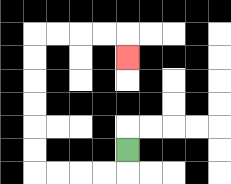{'start': '[5, 6]', 'end': '[5, 2]', 'path_directions': 'D,L,L,L,L,U,U,U,U,U,U,R,R,R,R,D', 'path_coordinates': '[[5, 6], [5, 7], [4, 7], [3, 7], [2, 7], [1, 7], [1, 6], [1, 5], [1, 4], [1, 3], [1, 2], [1, 1], [2, 1], [3, 1], [4, 1], [5, 1], [5, 2]]'}